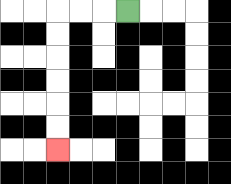{'start': '[5, 0]', 'end': '[2, 6]', 'path_directions': 'L,L,L,D,D,D,D,D,D', 'path_coordinates': '[[5, 0], [4, 0], [3, 0], [2, 0], [2, 1], [2, 2], [2, 3], [2, 4], [2, 5], [2, 6]]'}